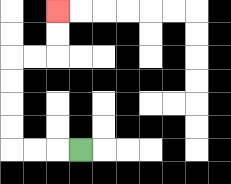{'start': '[3, 6]', 'end': '[2, 0]', 'path_directions': 'L,L,L,U,U,U,U,R,R,U,U', 'path_coordinates': '[[3, 6], [2, 6], [1, 6], [0, 6], [0, 5], [0, 4], [0, 3], [0, 2], [1, 2], [2, 2], [2, 1], [2, 0]]'}